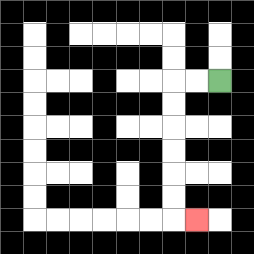{'start': '[9, 3]', 'end': '[8, 9]', 'path_directions': 'L,L,D,D,D,D,D,D,R', 'path_coordinates': '[[9, 3], [8, 3], [7, 3], [7, 4], [7, 5], [7, 6], [7, 7], [7, 8], [7, 9], [8, 9]]'}